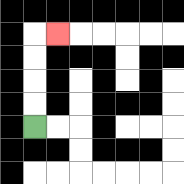{'start': '[1, 5]', 'end': '[2, 1]', 'path_directions': 'U,U,U,U,R', 'path_coordinates': '[[1, 5], [1, 4], [1, 3], [1, 2], [1, 1], [2, 1]]'}